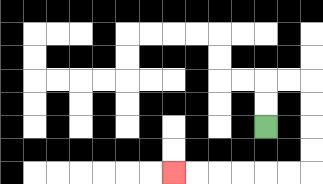{'start': '[11, 5]', 'end': '[7, 7]', 'path_directions': 'U,U,R,R,D,D,D,D,L,L,L,L,L,L', 'path_coordinates': '[[11, 5], [11, 4], [11, 3], [12, 3], [13, 3], [13, 4], [13, 5], [13, 6], [13, 7], [12, 7], [11, 7], [10, 7], [9, 7], [8, 7], [7, 7]]'}